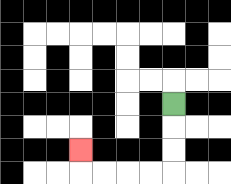{'start': '[7, 4]', 'end': '[3, 6]', 'path_directions': 'D,D,D,L,L,L,L,U', 'path_coordinates': '[[7, 4], [7, 5], [7, 6], [7, 7], [6, 7], [5, 7], [4, 7], [3, 7], [3, 6]]'}